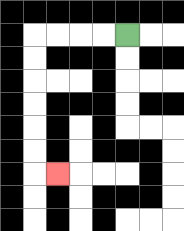{'start': '[5, 1]', 'end': '[2, 7]', 'path_directions': 'L,L,L,L,D,D,D,D,D,D,R', 'path_coordinates': '[[5, 1], [4, 1], [3, 1], [2, 1], [1, 1], [1, 2], [1, 3], [1, 4], [1, 5], [1, 6], [1, 7], [2, 7]]'}